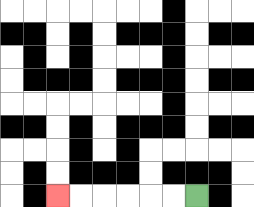{'start': '[8, 8]', 'end': '[2, 8]', 'path_directions': 'L,L,L,L,L,L', 'path_coordinates': '[[8, 8], [7, 8], [6, 8], [5, 8], [4, 8], [3, 8], [2, 8]]'}